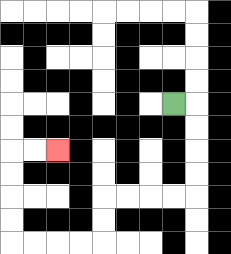{'start': '[7, 4]', 'end': '[2, 6]', 'path_directions': 'R,D,D,D,D,L,L,L,L,D,D,L,L,L,L,U,U,U,U,R,R', 'path_coordinates': '[[7, 4], [8, 4], [8, 5], [8, 6], [8, 7], [8, 8], [7, 8], [6, 8], [5, 8], [4, 8], [4, 9], [4, 10], [3, 10], [2, 10], [1, 10], [0, 10], [0, 9], [0, 8], [0, 7], [0, 6], [1, 6], [2, 6]]'}